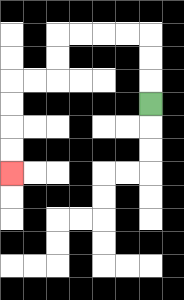{'start': '[6, 4]', 'end': '[0, 7]', 'path_directions': 'U,U,U,L,L,L,L,D,D,L,L,D,D,D,D', 'path_coordinates': '[[6, 4], [6, 3], [6, 2], [6, 1], [5, 1], [4, 1], [3, 1], [2, 1], [2, 2], [2, 3], [1, 3], [0, 3], [0, 4], [0, 5], [0, 6], [0, 7]]'}